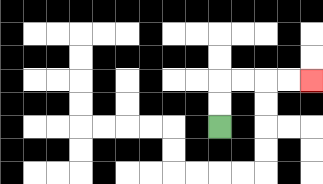{'start': '[9, 5]', 'end': '[13, 3]', 'path_directions': 'U,U,R,R,R,R', 'path_coordinates': '[[9, 5], [9, 4], [9, 3], [10, 3], [11, 3], [12, 3], [13, 3]]'}